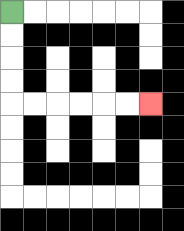{'start': '[0, 0]', 'end': '[6, 4]', 'path_directions': 'D,D,D,D,R,R,R,R,R,R', 'path_coordinates': '[[0, 0], [0, 1], [0, 2], [0, 3], [0, 4], [1, 4], [2, 4], [3, 4], [4, 4], [5, 4], [6, 4]]'}